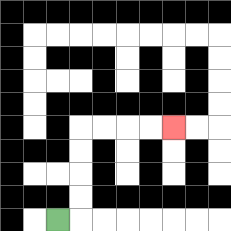{'start': '[2, 9]', 'end': '[7, 5]', 'path_directions': 'R,U,U,U,U,R,R,R,R', 'path_coordinates': '[[2, 9], [3, 9], [3, 8], [3, 7], [3, 6], [3, 5], [4, 5], [5, 5], [6, 5], [7, 5]]'}